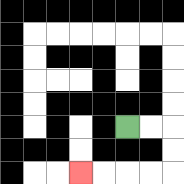{'start': '[5, 5]', 'end': '[3, 7]', 'path_directions': 'R,R,D,D,L,L,L,L', 'path_coordinates': '[[5, 5], [6, 5], [7, 5], [7, 6], [7, 7], [6, 7], [5, 7], [4, 7], [3, 7]]'}